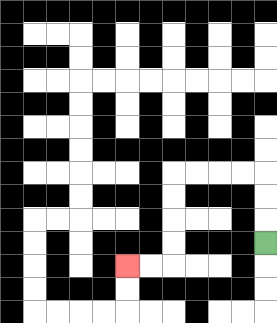{'start': '[11, 10]', 'end': '[5, 11]', 'path_directions': 'U,U,U,L,L,L,L,D,D,D,D,L,L', 'path_coordinates': '[[11, 10], [11, 9], [11, 8], [11, 7], [10, 7], [9, 7], [8, 7], [7, 7], [7, 8], [7, 9], [7, 10], [7, 11], [6, 11], [5, 11]]'}